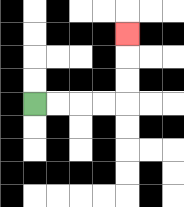{'start': '[1, 4]', 'end': '[5, 1]', 'path_directions': 'R,R,R,R,U,U,U', 'path_coordinates': '[[1, 4], [2, 4], [3, 4], [4, 4], [5, 4], [5, 3], [5, 2], [5, 1]]'}